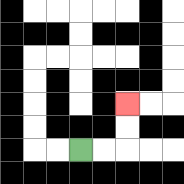{'start': '[3, 6]', 'end': '[5, 4]', 'path_directions': 'R,R,U,U', 'path_coordinates': '[[3, 6], [4, 6], [5, 6], [5, 5], [5, 4]]'}